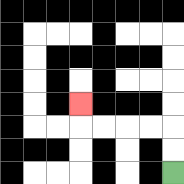{'start': '[7, 7]', 'end': '[3, 4]', 'path_directions': 'U,U,L,L,L,L,U', 'path_coordinates': '[[7, 7], [7, 6], [7, 5], [6, 5], [5, 5], [4, 5], [3, 5], [3, 4]]'}